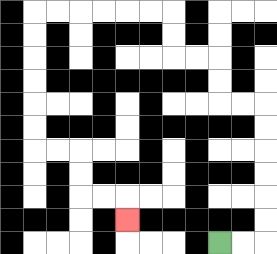{'start': '[9, 10]', 'end': '[5, 9]', 'path_directions': 'R,R,U,U,U,U,U,U,L,L,U,U,L,L,U,U,L,L,L,L,L,L,D,D,D,D,D,D,R,R,D,D,R,R,D', 'path_coordinates': '[[9, 10], [10, 10], [11, 10], [11, 9], [11, 8], [11, 7], [11, 6], [11, 5], [11, 4], [10, 4], [9, 4], [9, 3], [9, 2], [8, 2], [7, 2], [7, 1], [7, 0], [6, 0], [5, 0], [4, 0], [3, 0], [2, 0], [1, 0], [1, 1], [1, 2], [1, 3], [1, 4], [1, 5], [1, 6], [2, 6], [3, 6], [3, 7], [3, 8], [4, 8], [5, 8], [5, 9]]'}